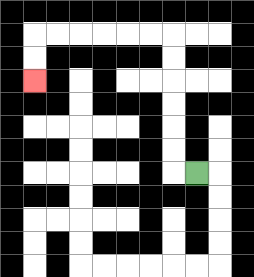{'start': '[8, 7]', 'end': '[1, 3]', 'path_directions': 'L,U,U,U,U,U,U,L,L,L,L,L,L,D,D', 'path_coordinates': '[[8, 7], [7, 7], [7, 6], [7, 5], [7, 4], [7, 3], [7, 2], [7, 1], [6, 1], [5, 1], [4, 1], [3, 1], [2, 1], [1, 1], [1, 2], [1, 3]]'}